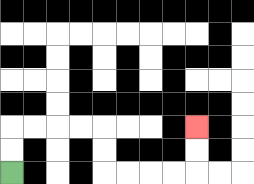{'start': '[0, 7]', 'end': '[8, 5]', 'path_directions': 'U,U,R,R,R,R,D,D,R,R,R,R,U,U', 'path_coordinates': '[[0, 7], [0, 6], [0, 5], [1, 5], [2, 5], [3, 5], [4, 5], [4, 6], [4, 7], [5, 7], [6, 7], [7, 7], [8, 7], [8, 6], [8, 5]]'}